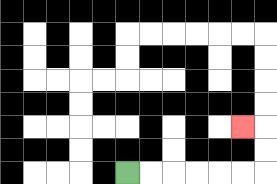{'start': '[5, 7]', 'end': '[10, 5]', 'path_directions': 'R,R,R,R,R,R,U,U,L', 'path_coordinates': '[[5, 7], [6, 7], [7, 7], [8, 7], [9, 7], [10, 7], [11, 7], [11, 6], [11, 5], [10, 5]]'}